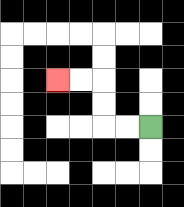{'start': '[6, 5]', 'end': '[2, 3]', 'path_directions': 'L,L,U,U,L,L', 'path_coordinates': '[[6, 5], [5, 5], [4, 5], [4, 4], [4, 3], [3, 3], [2, 3]]'}